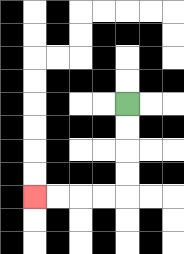{'start': '[5, 4]', 'end': '[1, 8]', 'path_directions': 'D,D,D,D,L,L,L,L', 'path_coordinates': '[[5, 4], [5, 5], [5, 6], [5, 7], [5, 8], [4, 8], [3, 8], [2, 8], [1, 8]]'}